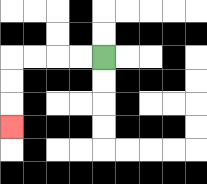{'start': '[4, 2]', 'end': '[0, 5]', 'path_directions': 'L,L,L,L,D,D,D', 'path_coordinates': '[[4, 2], [3, 2], [2, 2], [1, 2], [0, 2], [0, 3], [0, 4], [0, 5]]'}